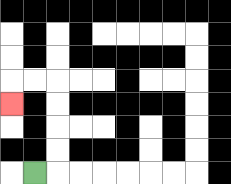{'start': '[1, 7]', 'end': '[0, 4]', 'path_directions': 'R,U,U,U,U,L,L,D', 'path_coordinates': '[[1, 7], [2, 7], [2, 6], [2, 5], [2, 4], [2, 3], [1, 3], [0, 3], [0, 4]]'}